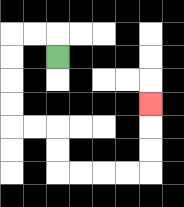{'start': '[2, 2]', 'end': '[6, 4]', 'path_directions': 'U,L,L,D,D,D,D,R,R,D,D,R,R,R,R,U,U,U', 'path_coordinates': '[[2, 2], [2, 1], [1, 1], [0, 1], [0, 2], [0, 3], [0, 4], [0, 5], [1, 5], [2, 5], [2, 6], [2, 7], [3, 7], [4, 7], [5, 7], [6, 7], [6, 6], [6, 5], [6, 4]]'}